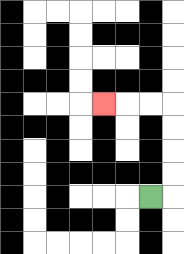{'start': '[6, 8]', 'end': '[4, 4]', 'path_directions': 'R,U,U,U,U,L,L,L', 'path_coordinates': '[[6, 8], [7, 8], [7, 7], [7, 6], [7, 5], [7, 4], [6, 4], [5, 4], [4, 4]]'}